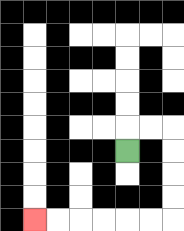{'start': '[5, 6]', 'end': '[1, 9]', 'path_directions': 'U,R,R,D,D,D,D,L,L,L,L,L,L', 'path_coordinates': '[[5, 6], [5, 5], [6, 5], [7, 5], [7, 6], [7, 7], [7, 8], [7, 9], [6, 9], [5, 9], [4, 9], [3, 9], [2, 9], [1, 9]]'}